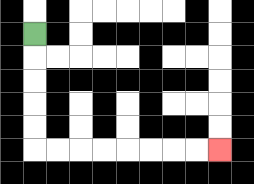{'start': '[1, 1]', 'end': '[9, 6]', 'path_directions': 'D,D,D,D,D,R,R,R,R,R,R,R,R', 'path_coordinates': '[[1, 1], [1, 2], [1, 3], [1, 4], [1, 5], [1, 6], [2, 6], [3, 6], [4, 6], [5, 6], [6, 6], [7, 6], [8, 6], [9, 6]]'}